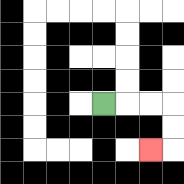{'start': '[4, 4]', 'end': '[6, 6]', 'path_directions': 'R,R,R,D,D,L', 'path_coordinates': '[[4, 4], [5, 4], [6, 4], [7, 4], [7, 5], [7, 6], [6, 6]]'}